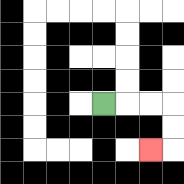{'start': '[4, 4]', 'end': '[6, 6]', 'path_directions': 'R,R,R,D,D,L', 'path_coordinates': '[[4, 4], [5, 4], [6, 4], [7, 4], [7, 5], [7, 6], [6, 6]]'}